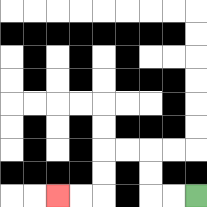{'start': '[8, 8]', 'end': '[2, 8]', 'path_directions': 'L,L,U,U,L,L,D,D,L,L', 'path_coordinates': '[[8, 8], [7, 8], [6, 8], [6, 7], [6, 6], [5, 6], [4, 6], [4, 7], [4, 8], [3, 8], [2, 8]]'}